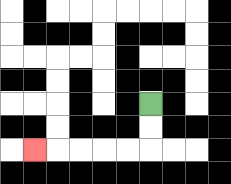{'start': '[6, 4]', 'end': '[1, 6]', 'path_directions': 'D,D,L,L,L,L,L', 'path_coordinates': '[[6, 4], [6, 5], [6, 6], [5, 6], [4, 6], [3, 6], [2, 6], [1, 6]]'}